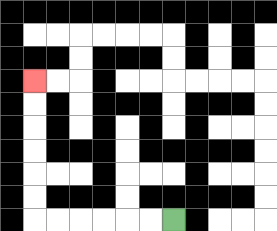{'start': '[7, 9]', 'end': '[1, 3]', 'path_directions': 'L,L,L,L,L,L,U,U,U,U,U,U', 'path_coordinates': '[[7, 9], [6, 9], [5, 9], [4, 9], [3, 9], [2, 9], [1, 9], [1, 8], [1, 7], [1, 6], [1, 5], [1, 4], [1, 3]]'}